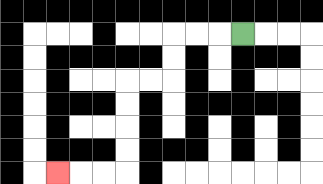{'start': '[10, 1]', 'end': '[2, 7]', 'path_directions': 'L,L,L,D,D,L,L,D,D,D,D,L,L,L', 'path_coordinates': '[[10, 1], [9, 1], [8, 1], [7, 1], [7, 2], [7, 3], [6, 3], [5, 3], [5, 4], [5, 5], [5, 6], [5, 7], [4, 7], [3, 7], [2, 7]]'}